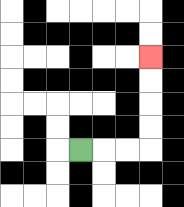{'start': '[3, 6]', 'end': '[6, 2]', 'path_directions': 'R,R,R,U,U,U,U', 'path_coordinates': '[[3, 6], [4, 6], [5, 6], [6, 6], [6, 5], [6, 4], [6, 3], [6, 2]]'}